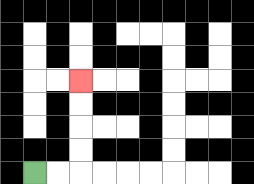{'start': '[1, 7]', 'end': '[3, 3]', 'path_directions': 'R,R,U,U,U,U', 'path_coordinates': '[[1, 7], [2, 7], [3, 7], [3, 6], [3, 5], [3, 4], [3, 3]]'}